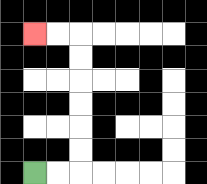{'start': '[1, 7]', 'end': '[1, 1]', 'path_directions': 'R,R,U,U,U,U,U,U,L,L', 'path_coordinates': '[[1, 7], [2, 7], [3, 7], [3, 6], [3, 5], [3, 4], [3, 3], [3, 2], [3, 1], [2, 1], [1, 1]]'}